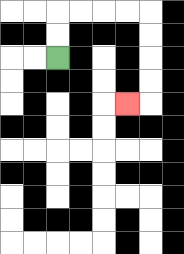{'start': '[2, 2]', 'end': '[5, 4]', 'path_directions': 'U,U,R,R,R,R,D,D,D,D,L', 'path_coordinates': '[[2, 2], [2, 1], [2, 0], [3, 0], [4, 0], [5, 0], [6, 0], [6, 1], [6, 2], [6, 3], [6, 4], [5, 4]]'}